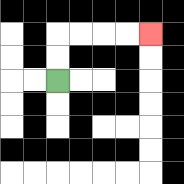{'start': '[2, 3]', 'end': '[6, 1]', 'path_directions': 'U,U,R,R,R,R', 'path_coordinates': '[[2, 3], [2, 2], [2, 1], [3, 1], [4, 1], [5, 1], [6, 1]]'}